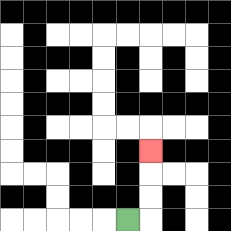{'start': '[5, 9]', 'end': '[6, 6]', 'path_directions': 'R,U,U,U', 'path_coordinates': '[[5, 9], [6, 9], [6, 8], [6, 7], [6, 6]]'}